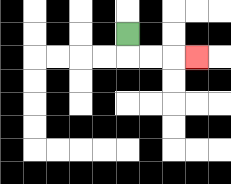{'start': '[5, 1]', 'end': '[8, 2]', 'path_directions': 'D,R,R,R', 'path_coordinates': '[[5, 1], [5, 2], [6, 2], [7, 2], [8, 2]]'}